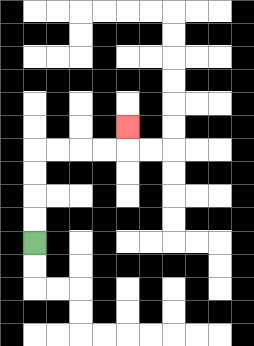{'start': '[1, 10]', 'end': '[5, 5]', 'path_directions': 'U,U,U,U,R,R,R,R,U', 'path_coordinates': '[[1, 10], [1, 9], [1, 8], [1, 7], [1, 6], [2, 6], [3, 6], [4, 6], [5, 6], [5, 5]]'}